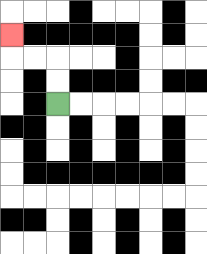{'start': '[2, 4]', 'end': '[0, 1]', 'path_directions': 'U,U,L,L,U', 'path_coordinates': '[[2, 4], [2, 3], [2, 2], [1, 2], [0, 2], [0, 1]]'}